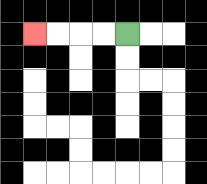{'start': '[5, 1]', 'end': '[1, 1]', 'path_directions': 'L,L,L,L', 'path_coordinates': '[[5, 1], [4, 1], [3, 1], [2, 1], [1, 1]]'}